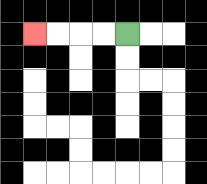{'start': '[5, 1]', 'end': '[1, 1]', 'path_directions': 'L,L,L,L', 'path_coordinates': '[[5, 1], [4, 1], [3, 1], [2, 1], [1, 1]]'}